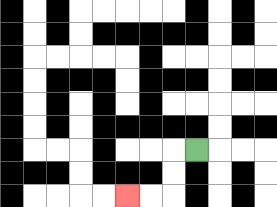{'start': '[8, 6]', 'end': '[5, 8]', 'path_directions': 'L,D,D,L,L', 'path_coordinates': '[[8, 6], [7, 6], [7, 7], [7, 8], [6, 8], [5, 8]]'}